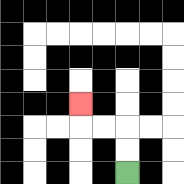{'start': '[5, 7]', 'end': '[3, 4]', 'path_directions': 'U,U,L,L,U', 'path_coordinates': '[[5, 7], [5, 6], [5, 5], [4, 5], [3, 5], [3, 4]]'}